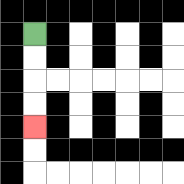{'start': '[1, 1]', 'end': '[1, 5]', 'path_directions': 'D,D,D,D', 'path_coordinates': '[[1, 1], [1, 2], [1, 3], [1, 4], [1, 5]]'}